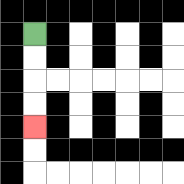{'start': '[1, 1]', 'end': '[1, 5]', 'path_directions': 'D,D,D,D', 'path_coordinates': '[[1, 1], [1, 2], [1, 3], [1, 4], [1, 5]]'}